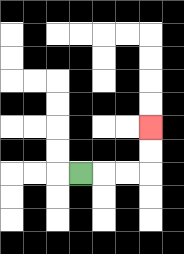{'start': '[3, 7]', 'end': '[6, 5]', 'path_directions': 'R,R,R,U,U', 'path_coordinates': '[[3, 7], [4, 7], [5, 7], [6, 7], [6, 6], [6, 5]]'}